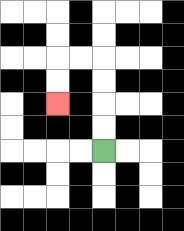{'start': '[4, 6]', 'end': '[2, 4]', 'path_directions': 'U,U,U,U,L,L,D,D', 'path_coordinates': '[[4, 6], [4, 5], [4, 4], [4, 3], [4, 2], [3, 2], [2, 2], [2, 3], [2, 4]]'}